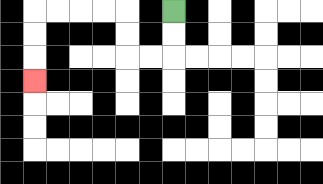{'start': '[7, 0]', 'end': '[1, 3]', 'path_directions': 'D,D,L,L,U,U,L,L,L,L,D,D,D', 'path_coordinates': '[[7, 0], [7, 1], [7, 2], [6, 2], [5, 2], [5, 1], [5, 0], [4, 0], [3, 0], [2, 0], [1, 0], [1, 1], [1, 2], [1, 3]]'}